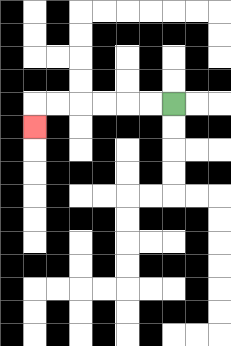{'start': '[7, 4]', 'end': '[1, 5]', 'path_directions': 'L,L,L,L,L,L,D', 'path_coordinates': '[[7, 4], [6, 4], [5, 4], [4, 4], [3, 4], [2, 4], [1, 4], [1, 5]]'}